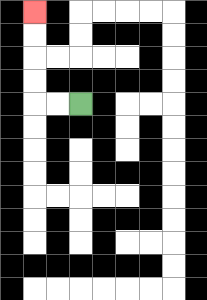{'start': '[3, 4]', 'end': '[1, 0]', 'path_directions': 'L,L,U,U,U,U', 'path_coordinates': '[[3, 4], [2, 4], [1, 4], [1, 3], [1, 2], [1, 1], [1, 0]]'}